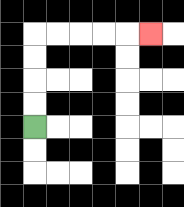{'start': '[1, 5]', 'end': '[6, 1]', 'path_directions': 'U,U,U,U,R,R,R,R,R', 'path_coordinates': '[[1, 5], [1, 4], [1, 3], [1, 2], [1, 1], [2, 1], [3, 1], [4, 1], [5, 1], [6, 1]]'}